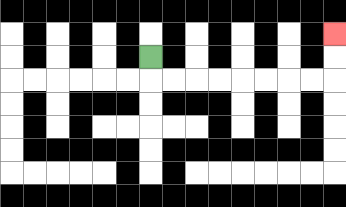{'start': '[6, 2]', 'end': '[14, 1]', 'path_directions': 'D,R,R,R,R,R,R,R,R,U,U', 'path_coordinates': '[[6, 2], [6, 3], [7, 3], [8, 3], [9, 3], [10, 3], [11, 3], [12, 3], [13, 3], [14, 3], [14, 2], [14, 1]]'}